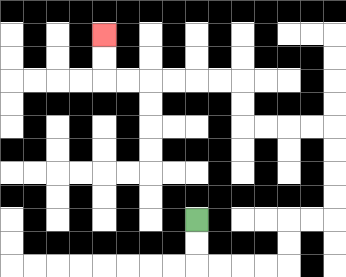{'start': '[8, 9]', 'end': '[4, 1]', 'path_directions': 'D,D,R,R,R,R,U,U,R,R,U,U,U,U,L,L,L,L,U,U,L,L,L,L,L,L,U,U', 'path_coordinates': '[[8, 9], [8, 10], [8, 11], [9, 11], [10, 11], [11, 11], [12, 11], [12, 10], [12, 9], [13, 9], [14, 9], [14, 8], [14, 7], [14, 6], [14, 5], [13, 5], [12, 5], [11, 5], [10, 5], [10, 4], [10, 3], [9, 3], [8, 3], [7, 3], [6, 3], [5, 3], [4, 3], [4, 2], [4, 1]]'}